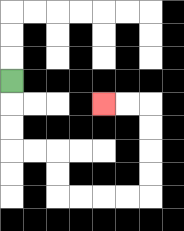{'start': '[0, 3]', 'end': '[4, 4]', 'path_directions': 'D,D,D,R,R,D,D,R,R,R,R,U,U,U,U,L,L', 'path_coordinates': '[[0, 3], [0, 4], [0, 5], [0, 6], [1, 6], [2, 6], [2, 7], [2, 8], [3, 8], [4, 8], [5, 8], [6, 8], [6, 7], [6, 6], [6, 5], [6, 4], [5, 4], [4, 4]]'}